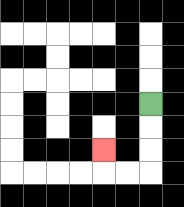{'start': '[6, 4]', 'end': '[4, 6]', 'path_directions': 'D,D,D,L,L,U', 'path_coordinates': '[[6, 4], [6, 5], [6, 6], [6, 7], [5, 7], [4, 7], [4, 6]]'}